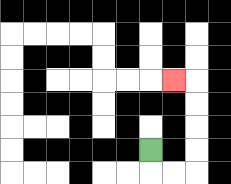{'start': '[6, 6]', 'end': '[7, 3]', 'path_directions': 'D,R,R,U,U,U,U,L', 'path_coordinates': '[[6, 6], [6, 7], [7, 7], [8, 7], [8, 6], [8, 5], [8, 4], [8, 3], [7, 3]]'}